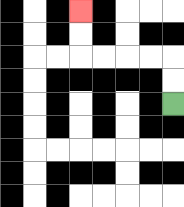{'start': '[7, 4]', 'end': '[3, 0]', 'path_directions': 'U,U,L,L,L,L,U,U', 'path_coordinates': '[[7, 4], [7, 3], [7, 2], [6, 2], [5, 2], [4, 2], [3, 2], [3, 1], [3, 0]]'}